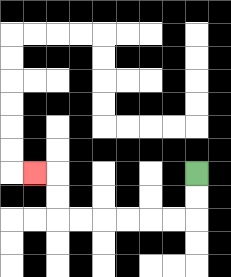{'start': '[8, 7]', 'end': '[1, 7]', 'path_directions': 'D,D,L,L,L,L,L,L,U,U,L', 'path_coordinates': '[[8, 7], [8, 8], [8, 9], [7, 9], [6, 9], [5, 9], [4, 9], [3, 9], [2, 9], [2, 8], [2, 7], [1, 7]]'}